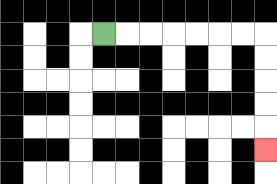{'start': '[4, 1]', 'end': '[11, 6]', 'path_directions': 'R,R,R,R,R,R,R,D,D,D,D,D', 'path_coordinates': '[[4, 1], [5, 1], [6, 1], [7, 1], [8, 1], [9, 1], [10, 1], [11, 1], [11, 2], [11, 3], [11, 4], [11, 5], [11, 6]]'}